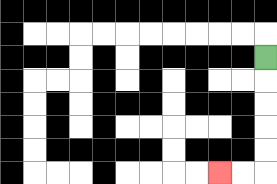{'start': '[11, 2]', 'end': '[9, 7]', 'path_directions': 'D,D,D,D,D,L,L', 'path_coordinates': '[[11, 2], [11, 3], [11, 4], [11, 5], [11, 6], [11, 7], [10, 7], [9, 7]]'}